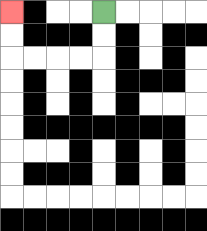{'start': '[4, 0]', 'end': '[0, 0]', 'path_directions': 'D,D,L,L,L,L,U,U', 'path_coordinates': '[[4, 0], [4, 1], [4, 2], [3, 2], [2, 2], [1, 2], [0, 2], [0, 1], [0, 0]]'}